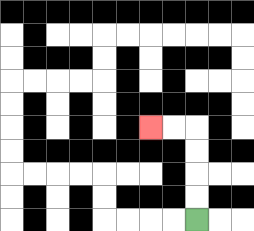{'start': '[8, 9]', 'end': '[6, 5]', 'path_directions': 'U,U,U,U,L,L', 'path_coordinates': '[[8, 9], [8, 8], [8, 7], [8, 6], [8, 5], [7, 5], [6, 5]]'}